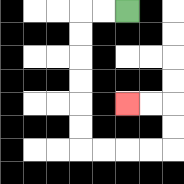{'start': '[5, 0]', 'end': '[5, 4]', 'path_directions': 'L,L,D,D,D,D,D,D,R,R,R,R,U,U,L,L', 'path_coordinates': '[[5, 0], [4, 0], [3, 0], [3, 1], [3, 2], [3, 3], [3, 4], [3, 5], [3, 6], [4, 6], [5, 6], [6, 6], [7, 6], [7, 5], [7, 4], [6, 4], [5, 4]]'}